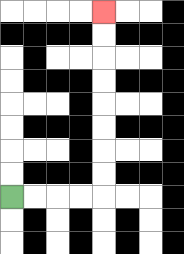{'start': '[0, 8]', 'end': '[4, 0]', 'path_directions': 'R,R,R,R,U,U,U,U,U,U,U,U', 'path_coordinates': '[[0, 8], [1, 8], [2, 8], [3, 8], [4, 8], [4, 7], [4, 6], [4, 5], [4, 4], [4, 3], [4, 2], [4, 1], [4, 0]]'}